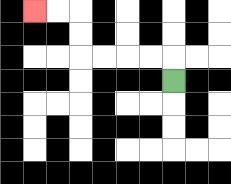{'start': '[7, 3]', 'end': '[1, 0]', 'path_directions': 'U,L,L,L,L,U,U,L,L', 'path_coordinates': '[[7, 3], [7, 2], [6, 2], [5, 2], [4, 2], [3, 2], [3, 1], [3, 0], [2, 0], [1, 0]]'}